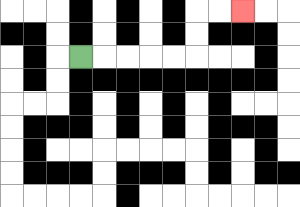{'start': '[3, 2]', 'end': '[10, 0]', 'path_directions': 'R,R,R,R,R,U,U,R,R', 'path_coordinates': '[[3, 2], [4, 2], [5, 2], [6, 2], [7, 2], [8, 2], [8, 1], [8, 0], [9, 0], [10, 0]]'}